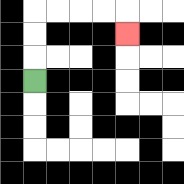{'start': '[1, 3]', 'end': '[5, 1]', 'path_directions': 'U,U,U,R,R,R,R,D', 'path_coordinates': '[[1, 3], [1, 2], [1, 1], [1, 0], [2, 0], [3, 0], [4, 0], [5, 0], [5, 1]]'}